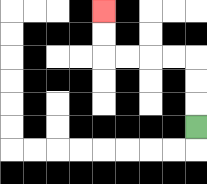{'start': '[8, 5]', 'end': '[4, 0]', 'path_directions': 'U,U,U,L,L,L,L,U,U', 'path_coordinates': '[[8, 5], [8, 4], [8, 3], [8, 2], [7, 2], [6, 2], [5, 2], [4, 2], [4, 1], [4, 0]]'}